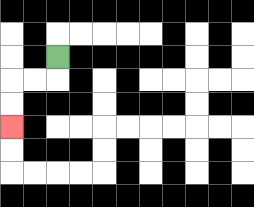{'start': '[2, 2]', 'end': '[0, 5]', 'path_directions': 'D,L,L,D,D', 'path_coordinates': '[[2, 2], [2, 3], [1, 3], [0, 3], [0, 4], [0, 5]]'}